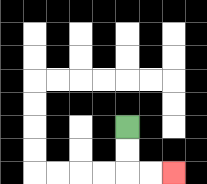{'start': '[5, 5]', 'end': '[7, 7]', 'path_directions': 'D,D,R,R', 'path_coordinates': '[[5, 5], [5, 6], [5, 7], [6, 7], [7, 7]]'}